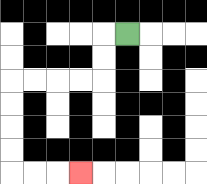{'start': '[5, 1]', 'end': '[3, 7]', 'path_directions': 'L,D,D,L,L,L,L,D,D,D,D,R,R,R', 'path_coordinates': '[[5, 1], [4, 1], [4, 2], [4, 3], [3, 3], [2, 3], [1, 3], [0, 3], [0, 4], [0, 5], [0, 6], [0, 7], [1, 7], [2, 7], [3, 7]]'}